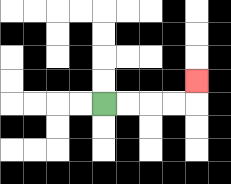{'start': '[4, 4]', 'end': '[8, 3]', 'path_directions': 'R,R,R,R,U', 'path_coordinates': '[[4, 4], [5, 4], [6, 4], [7, 4], [8, 4], [8, 3]]'}